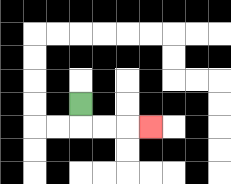{'start': '[3, 4]', 'end': '[6, 5]', 'path_directions': 'D,R,R,R', 'path_coordinates': '[[3, 4], [3, 5], [4, 5], [5, 5], [6, 5]]'}